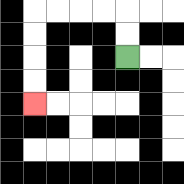{'start': '[5, 2]', 'end': '[1, 4]', 'path_directions': 'U,U,L,L,L,L,D,D,D,D', 'path_coordinates': '[[5, 2], [5, 1], [5, 0], [4, 0], [3, 0], [2, 0], [1, 0], [1, 1], [1, 2], [1, 3], [1, 4]]'}